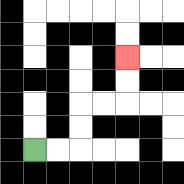{'start': '[1, 6]', 'end': '[5, 2]', 'path_directions': 'R,R,U,U,R,R,U,U', 'path_coordinates': '[[1, 6], [2, 6], [3, 6], [3, 5], [3, 4], [4, 4], [5, 4], [5, 3], [5, 2]]'}